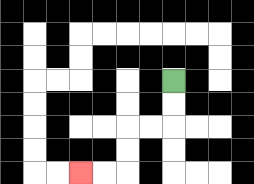{'start': '[7, 3]', 'end': '[3, 7]', 'path_directions': 'D,D,L,L,D,D,L,L', 'path_coordinates': '[[7, 3], [7, 4], [7, 5], [6, 5], [5, 5], [5, 6], [5, 7], [4, 7], [3, 7]]'}